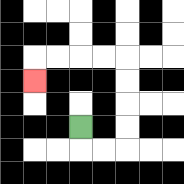{'start': '[3, 5]', 'end': '[1, 3]', 'path_directions': 'D,R,R,U,U,U,U,L,L,L,L,D', 'path_coordinates': '[[3, 5], [3, 6], [4, 6], [5, 6], [5, 5], [5, 4], [5, 3], [5, 2], [4, 2], [3, 2], [2, 2], [1, 2], [1, 3]]'}